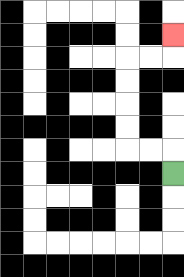{'start': '[7, 7]', 'end': '[7, 1]', 'path_directions': 'U,L,L,U,U,U,U,R,R,U', 'path_coordinates': '[[7, 7], [7, 6], [6, 6], [5, 6], [5, 5], [5, 4], [5, 3], [5, 2], [6, 2], [7, 2], [7, 1]]'}